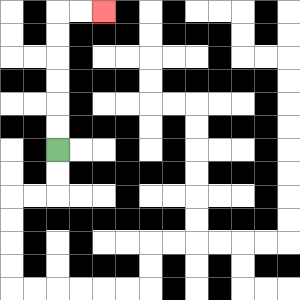{'start': '[2, 6]', 'end': '[4, 0]', 'path_directions': 'U,U,U,U,U,U,R,R', 'path_coordinates': '[[2, 6], [2, 5], [2, 4], [2, 3], [2, 2], [2, 1], [2, 0], [3, 0], [4, 0]]'}